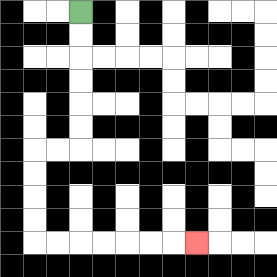{'start': '[3, 0]', 'end': '[8, 10]', 'path_directions': 'D,D,D,D,D,D,L,L,D,D,D,D,R,R,R,R,R,R,R', 'path_coordinates': '[[3, 0], [3, 1], [3, 2], [3, 3], [3, 4], [3, 5], [3, 6], [2, 6], [1, 6], [1, 7], [1, 8], [1, 9], [1, 10], [2, 10], [3, 10], [4, 10], [5, 10], [6, 10], [7, 10], [8, 10]]'}